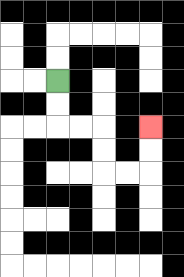{'start': '[2, 3]', 'end': '[6, 5]', 'path_directions': 'D,D,R,R,D,D,R,R,U,U', 'path_coordinates': '[[2, 3], [2, 4], [2, 5], [3, 5], [4, 5], [4, 6], [4, 7], [5, 7], [6, 7], [6, 6], [6, 5]]'}